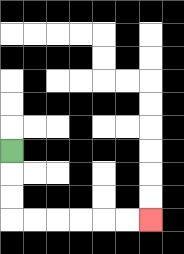{'start': '[0, 6]', 'end': '[6, 9]', 'path_directions': 'D,D,D,R,R,R,R,R,R', 'path_coordinates': '[[0, 6], [0, 7], [0, 8], [0, 9], [1, 9], [2, 9], [3, 9], [4, 9], [5, 9], [6, 9]]'}